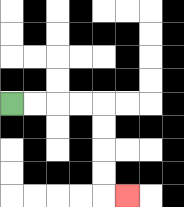{'start': '[0, 4]', 'end': '[5, 8]', 'path_directions': 'R,R,R,R,D,D,D,D,R', 'path_coordinates': '[[0, 4], [1, 4], [2, 4], [3, 4], [4, 4], [4, 5], [4, 6], [4, 7], [4, 8], [5, 8]]'}